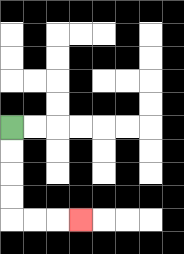{'start': '[0, 5]', 'end': '[3, 9]', 'path_directions': 'D,D,D,D,R,R,R', 'path_coordinates': '[[0, 5], [0, 6], [0, 7], [0, 8], [0, 9], [1, 9], [2, 9], [3, 9]]'}